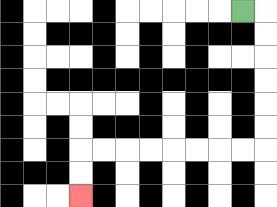{'start': '[10, 0]', 'end': '[3, 8]', 'path_directions': 'R,D,D,D,D,D,D,L,L,L,L,L,L,L,L,D,D', 'path_coordinates': '[[10, 0], [11, 0], [11, 1], [11, 2], [11, 3], [11, 4], [11, 5], [11, 6], [10, 6], [9, 6], [8, 6], [7, 6], [6, 6], [5, 6], [4, 6], [3, 6], [3, 7], [3, 8]]'}